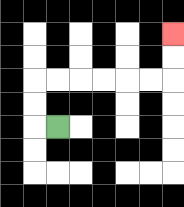{'start': '[2, 5]', 'end': '[7, 1]', 'path_directions': 'L,U,U,R,R,R,R,R,R,U,U', 'path_coordinates': '[[2, 5], [1, 5], [1, 4], [1, 3], [2, 3], [3, 3], [4, 3], [5, 3], [6, 3], [7, 3], [7, 2], [7, 1]]'}